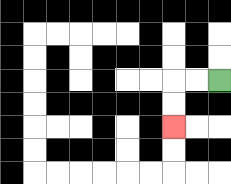{'start': '[9, 3]', 'end': '[7, 5]', 'path_directions': 'L,L,D,D', 'path_coordinates': '[[9, 3], [8, 3], [7, 3], [7, 4], [7, 5]]'}